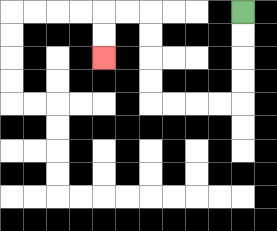{'start': '[10, 0]', 'end': '[4, 2]', 'path_directions': 'D,D,D,D,L,L,L,L,U,U,U,U,L,L,D,D', 'path_coordinates': '[[10, 0], [10, 1], [10, 2], [10, 3], [10, 4], [9, 4], [8, 4], [7, 4], [6, 4], [6, 3], [6, 2], [6, 1], [6, 0], [5, 0], [4, 0], [4, 1], [4, 2]]'}